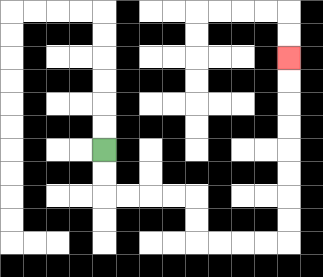{'start': '[4, 6]', 'end': '[12, 2]', 'path_directions': 'D,D,R,R,R,R,D,D,R,R,R,R,U,U,U,U,U,U,U,U', 'path_coordinates': '[[4, 6], [4, 7], [4, 8], [5, 8], [6, 8], [7, 8], [8, 8], [8, 9], [8, 10], [9, 10], [10, 10], [11, 10], [12, 10], [12, 9], [12, 8], [12, 7], [12, 6], [12, 5], [12, 4], [12, 3], [12, 2]]'}